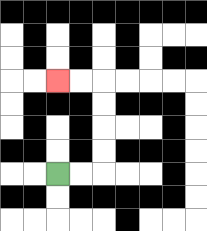{'start': '[2, 7]', 'end': '[2, 3]', 'path_directions': 'R,R,U,U,U,U,L,L', 'path_coordinates': '[[2, 7], [3, 7], [4, 7], [4, 6], [4, 5], [4, 4], [4, 3], [3, 3], [2, 3]]'}